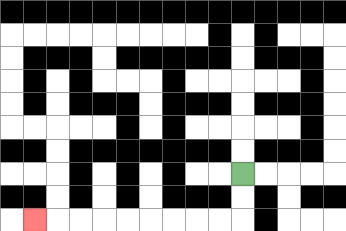{'start': '[10, 7]', 'end': '[1, 9]', 'path_directions': 'D,D,L,L,L,L,L,L,L,L,L', 'path_coordinates': '[[10, 7], [10, 8], [10, 9], [9, 9], [8, 9], [7, 9], [6, 9], [5, 9], [4, 9], [3, 9], [2, 9], [1, 9]]'}